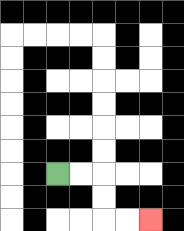{'start': '[2, 7]', 'end': '[6, 9]', 'path_directions': 'R,R,D,D,R,R', 'path_coordinates': '[[2, 7], [3, 7], [4, 7], [4, 8], [4, 9], [5, 9], [6, 9]]'}